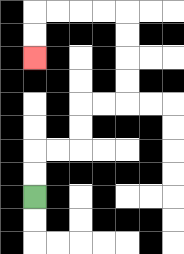{'start': '[1, 8]', 'end': '[1, 2]', 'path_directions': 'U,U,R,R,U,U,R,R,U,U,U,U,L,L,L,L,D,D', 'path_coordinates': '[[1, 8], [1, 7], [1, 6], [2, 6], [3, 6], [3, 5], [3, 4], [4, 4], [5, 4], [5, 3], [5, 2], [5, 1], [5, 0], [4, 0], [3, 0], [2, 0], [1, 0], [1, 1], [1, 2]]'}